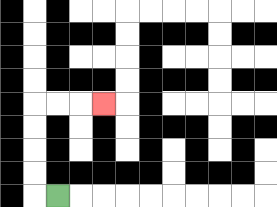{'start': '[2, 8]', 'end': '[4, 4]', 'path_directions': 'L,U,U,U,U,R,R,R', 'path_coordinates': '[[2, 8], [1, 8], [1, 7], [1, 6], [1, 5], [1, 4], [2, 4], [3, 4], [4, 4]]'}